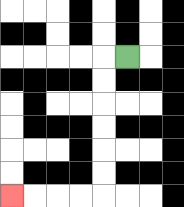{'start': '[5, 2]', 'end': '[0, 8]', 'path_directions': 'L,D,D,D,D,D,D,L,L,L,L', 'path_coordinates': '[[5, 2], [4, 2], [4, 3], [4, 4], [4, 5], [4, 6], [4, 7], [4, 8], [3, 8], [2, 8], [1, 8], [0, 8]]'}